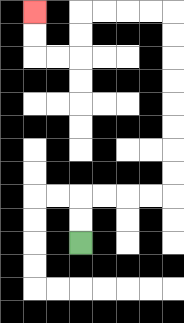{'start': '[3, 10]', 'end': '[1, 0]', 'path_directions': 'U,U,R,R,R,R,U,U,U,U,U,U,U,U,L,L,L,L,D,D,L,L,U,U', 'path_coordinates': '[[3, 10], [3, 9], [3, 8], [4, 8], [5, 8], [6, 8], [7, 8], [7, 7], [7, 6], [7, 5], [7, 4], [7, 3], [7, 2], [7, 1], [7, 0], [6, 0], [5, 0], [4, 0], [3, 0], [3, 1], [3, 2], [2, 2], [1, 2], [1, 1], [1, 0]]'}